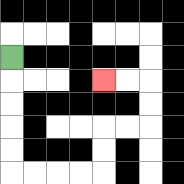{'start': '[0, 2]', 'end': '[4, 3]', 'path_directions': 'D,D,D,D,D,R,R,R,R,U,U,R,R,U,U,L,L', 'path_coordinates': '[[0, 2], [0, 3], [0, 4], [0, 5], [0, 6], [0, 7], [1, 7], [2, 7], [3, 7], [4, 7], [4, 6], [4, 5], [5, 5], [6, 5], [6, 4], [6, 3], [5, 3], [4, 3]]'}